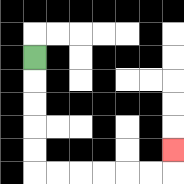{'start': '[1, 2]', 'end': '[7, 6]', 'path_directions': 'D,D,D,D,D,R,R,R,R,R,R,U', 'path_coordinates': '[[1, 2], [1, 3], [1, 4], [1, 5], [1, 6], [1, 7], [2, 7], [3, 7], [4, 7], [5, 7], [6, 7], [7, 7], [7, 6]]'}